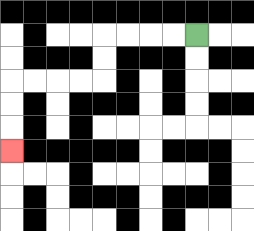{'start': '[8, 1]', 'end': '[0, 6]', 'path_directions': 'L,L,L,L,D,D,L,L,L,L,D,D,D', 'path_coordinates': '[[8, 1], [7, 1], [6, 1], [5, 1], [4, 1], [4, 2], [4, 3], [3, 3], [2, 3], [1, 3], [0, 3], [0, 4], [0, 5], [0, 6]]'}